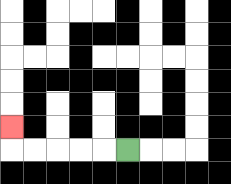{'start': '[5, 6]', 'end': '[0, 5]', 'path_directions': 'L,L,L,L,L,U', 'path_coordinates': '[[5, 6], [4, 6], [3, 6], [2, 6], [1, 6], [0, 6], [0, 5]]'}